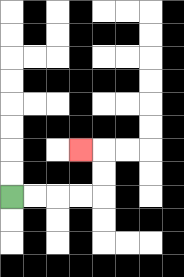{'start': '[0, 8]', 'end': '[3, 6]', 'path_directions': 'R,R,R,R,U,U,L', 'path_coordinates': '[[0, 8], [1, 8], [2, 8], [3, 8], [4, 8], [4, 7], [4, 6], [3, 6]]'}